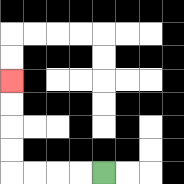{'start': '[4, 7]', 'end': '[0, 3]', 'path_directions': 'L,L,L,L,U,U,U,U', 'path_coordinates': '[[4, 7], [3, 7], [2, 7], [1, 7], [0, 7], [0, 6], [0, 5], [0, 4], [0, 3]]'}